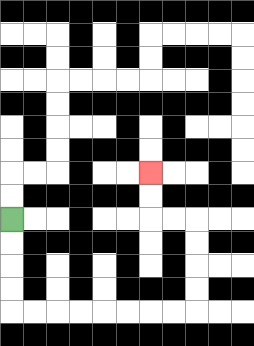{'start': '[0, 9]', 'end': '[6, 7]', 'path_directions': 'D,D,D,D,R,R,R,R,R,R,R,R,U,U,U,U,L,L,U,U', 'path_coordinates': '[[0, 9], [0, 10], [0, 11], [0, 12], [0, 13], [1, 13], [2, 13], [3, 13], [4, 13], [5, 13], [6, 13], [7, 13], [8, 13], [8, 12], [8, 11], [8, 10], [8, 9], [7, 9], [6, 9], [6, 8], [6, 7]]'}